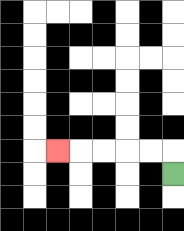{'start': '[7, 7]', 'end': '[2, 6]', 'path_directions': 'U,L,L,L,L,L', 'path_coordinates': '[[7, 7], [7, 6], [6, 6], [5, 6], [4, 6], [3, 6], [2, 6]]'}